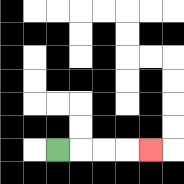{'start': '[2, 6]', 'end': '[6, 6]', 'path_directions': 'R,R,R,R', 'path_coordinates': '[[2, 6], [3, 6], [4, 6], [5, 6], [6, 6]]'}